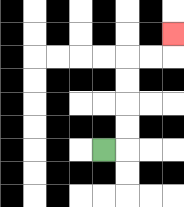{'start': '[4, 6]', 'end': '[7, 1]', 'path_directions': 'R,U,U,U,U,R,R,U', 'path_coordinates': '[[4, 6], [5, 6], [5, 5], [5, 4], [5, 3], [5, 2], [6, 2], [7, 2], [7, 1]]'}